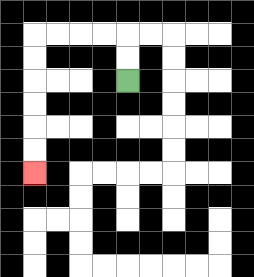{'start': '[5, 3]', 'end': '[1, 7]', 'path_directions': 'U,U,L,L,L,L,D,D,D,D,D,D', 'path_coordinates': '[[5, 3], [5, 2], [5, 1], [4, 1], [3, 1], [2, 1], [1, 1], [1, 2], [1, 3], [1, 4], [1, 5], [1, 6], [1, 7]]'}